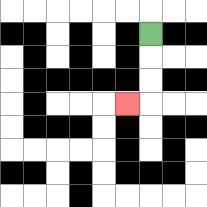{'start': '[6, 1]', 'end': '[5, 4]', 'path_directions': 'D,D,D,L', 'path_coordinates': '[[6, 1], [6, 2], [6, 3], [6, 4], [5, 4]]'}